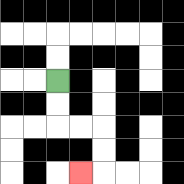{'start': '[2, 3]', 'end': '[3, 7]', 'path_directions': 'D,D,R,R,D,D,L', 'path_coordinates': '[[2, 3], [2, 4], [2, 5], [3, 5], [4, 5], [4, 6], [4, 7], [3, 7]]'}